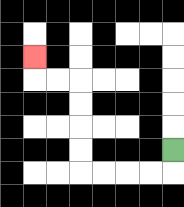{'start': '[7, 6]', 'end': '[1, 2]', 'path_directions': 'D,L,L,L,L,U,U,U,U,L,L,U', 'path_coordinates': '[[7, 6], [7, 7], [6, 7], [5, 7], [4, 7], [3, 7], [3, 6], [3, 5], [3, 4], [3, 3], [2, 3], [1, 3], [1, 2]]'}